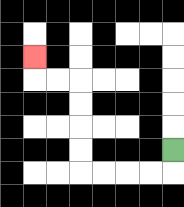{'start': '[7, 6]', 'end': '[1, 2]', 'path_directions': 'D,L,L,L,L,U,U,U,U,L,L,U', 'path_coordinates': '[[7, 6], [7, 7], [6, 7], [5, 7], [4, 7], [3, 7], [3, 6], [3, 5], [3, 4], [3, 3], [2, 3], [1, 3], [1, 2]]'}